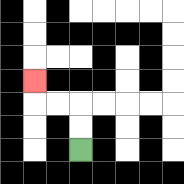{'start': '[3, 6]', 'end': '[1, 3]', 'path_directions': 'U,U,L,L,U', 'path_coordinates': '[[3, 6], [3, 5], [3, 4], [2, 4], [1, 4], [1, 3]]'}